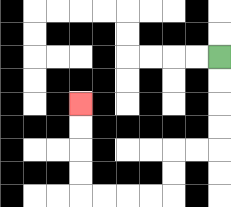{'start': '[9, 2]', 'end': '[3, 4]', 'path_directions': 'D,D,D,D,L,L,D,D,L,L,L,L,U,U,U,U', 'path_coordinates': '[[9, 2], [9, 3], [9, 4], [9, 5], [9, 6], [8, 6], [7, 6], [7, 7], [7, 8], [6, 8], [5, 8], [4, 8], [3, 8], [3, 7], [3, 6], [3, 5], [3, 4]]'}